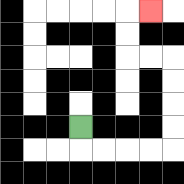{'start': '[3, 5]', 'end': '[6, 0]', 'path_directions': 'D,R,R,R,R,U,U,U,U,L,L,U,U,R', 'path_coordinates': '[[3, 5], [3, 6], [4, 6], [5, 6], [6, 6], [7, 6], [7, 5], [7, 4], [7, 3], [7, 2], [6, 2], [5, 2], [5, 1], [5, 0], [6, 0]]'}